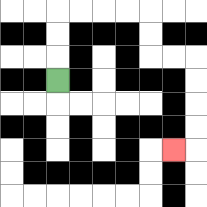{'start': '[2, 3]', 'end': '[7, 6]', 'path_directions': 'U,U,U,R,R,R,R,D,D,R,R,D,D,D,D,L', 'path_coordinates': '[[2, 3], [2, 2], [2, 1], [2, 0], [3, 0], [4, 0], [5, 0], [6, 0], [6, 1], [6, 2], [7, 2], [8, 2], [8, 3], [8, 4], [8, 5], [8, 6], [7, 6]]'}